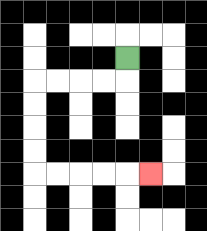{'start': '[5, 2]', 'end': '[6, 7]', 'path_directions': 'D,L,L,L,L,D,D,D,D,R,R,R,R,R', 'path_coordinates': '[[5, 2], [5, 3], [4, 3], [3, 3], [2, 3], [1, 3], [1, 4], [1, 5], [1, 6], [1, 7], [2, 7], [3, 7], [4, 7], [5, 7], [6, 7]]'}